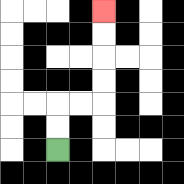{'start': '[2, 6]', 'end': '[4, 0]', 'path_directions': 'U,U,R,R,U,U,U,U', 'path_coordinates': '[[2, 6], [2, 5], [2, 4], [3, 4], [4, 4], [4, 3], [4, 2], [4, 1], [4, 0]]'}